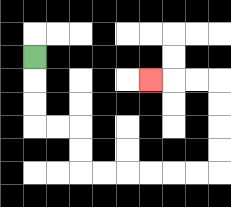{'start': '[1, 2]', 'end': '[6, 3]', 'path_directions': 'D,D,D,R,R,D,D,R,R,R,R,R,R,U,U,U,U,L,L,L', 'path_coordinates': '[[1, 2], [1, 3], [1, 4], [1, 5], [2, 5], [3, 5], [3, 6], [3, 7], [4, 7], [5, 7], [6, 7], [7, 7], [8, 7], [9, 7], [9, 6], [9, 5], [9, 4], [9, 3], [8, 3], [7, 3], [6, 3]]'}